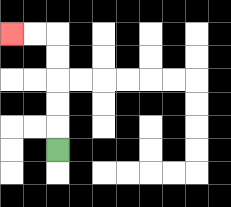{'start': '[2, 6]', 'end': '[0, 1]', 'path_directions': 'U,U,U,U,U,L,L', 'path_coordinates': '[[2, 6], [2, 5], [2, 4], [2, 3], [2, 2], [2, 1], [1, 1], [0, 1]]'}